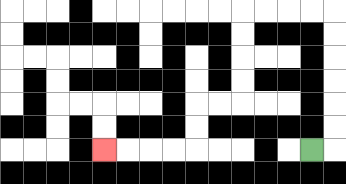{'start': '[13, 6]', 'end': '[4, 6]', 'path_directions': 'R,U,U,U,U,U,U,L,L,L,L,D,D,D,D,L,L,D,D,L,L,L,L', 'path_coordinates': '[[13, 6], [14, 6], [14, 5], [14, 4], [14, 3], [14, 2], [14, 1], [14, 0], [13, 0], [12, 0], [11, 0], [10, 0], [10, 1], [10, 2], [10, 3], [10, 4], [9, 4], [8, 4], [8, 5], [8, 6], [7, 6], [6, 6], [5, 6], [4, 6]]'}